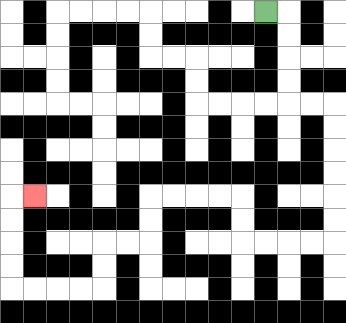{'start': '[11, 0]', 'end': '[1, 8]', 'path_directions': 'R,D,D,D,D,R,R,D,D,D,D,D,D,L,L,L,L,U,U,L,L,L,L,D,D,L,L,D,D,L,L,L,L,U,U,U,U,R', 'path_coordinates': '[[11, 0], [12, 0], [12, 1], [12, 2], [12, 3], [12, 4], [13, 4], [14, 4], [14, 5], [14, 6], [14, 7], [14, 8], [14, 9], [14, 10], [13, 10], [12, 10], [11, 10], [10, 10], [10, 9], [10, 8], [9, 8], [8, 8], [7, 8], [6, 8], [6, 9], [6, 10], [5, 10], [4, 10], [4, 11], [4, 12], [3, 12], [2, 12], [1, 12], [0, 12], [0, 11], [0, 10], [0, 9], [0, 8], [1, 8]]'}